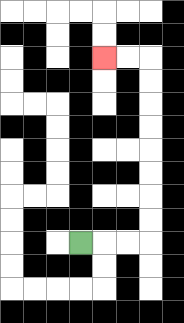{'start': '[3, 10]', 'end': '[4, 2]', 'path_directions': 'R,R,R,U,U,U,U,U,U,U,U,L,L', 'path_coordinates': '[[3, 10], [4, 10], [5, 10], [6, 10], [6, 9], [6, 8], [6, 7], [6, 6], [6, 5], [6, 4], [6, 3], [6, 2], [5, 2], [4, 2]]'}